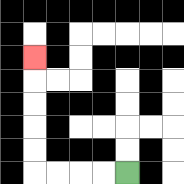{'start': '[5, 7]', 'end': '[1, 2]', 'path_directions': 'L,L,L,L,U,U,U,U,U', 'path_coordinates': '[[5, 7], [4, 7], [3, 7], [2, 7], [1, 7], [1, 6], [1, 5], [1, 4], [1, 3], [1, 2]]'}